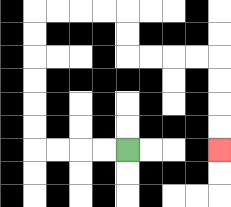{'start': '[5, 6]', 'end': '[9, 6]', 'path_directions': 'L,L,L,L,U,U,U,U,U,U,R,R,R,R,D,D,R,R,R,R,D,D,D,D', 'path_coordinates': '[[5, 6], [4, 6], [3, 6], [2, 6], [1, 6], [1, 5], [1, 4], [1, 3], [1, 2], [1, 1], [1, 0], [2, 0], [3, 0], [4, 0], [5, 0], [5, 1], [5, 2], [6, 2], [7, 2], [8, 2], [9, 2], [9, 3], [9, 4], [9, 5], [9, 6]]'}